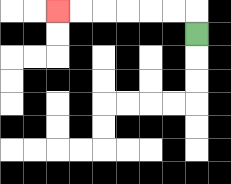{'start': '[8, 1]', 'end': '[2, 0]', 'path_directions': 'U,L,L,L,L,L,L', 'path_coordinates': '[[8, 1], [8, 0], [7, 0], [6, 0], [5, 0], [4, 0], [3, 0], [2, 0]]'}